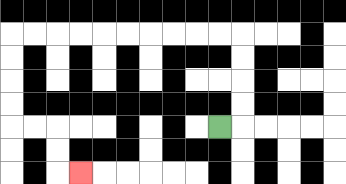{'start': '[9, 5]', 'end': '[3, 7]', 'path_directions': 'R,U,U,U,U,L,L,L,L,L,L,L,L,L,L,D,D,D,D,R,R,D,D,R', 'path_coordinates': '[[9, 5], [10, 5], [10, 4], [10, 3], [10, 2], [10, 1], [9, 1], [8, 1], [7, 1], [6, 1], [5, 1], [4, 1], [3, 1], [2, 1], [1, 1], [0, 1], [0, 2], [0, 3], [0, 4], [0, 5], [1, 5], [2, 5], [2, 6], [2, 7], [3, 7]]'}